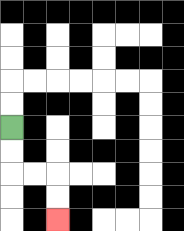{'start': '[0, 5]', 'end': '[2, 9]', 'path_directions': 'D,D,R,R,D,D', 'path_coordinates': '[[0, 5], [0, 6], [0, 7], [1, 7], [2, 7], [2, 8], [2, 9]]'}